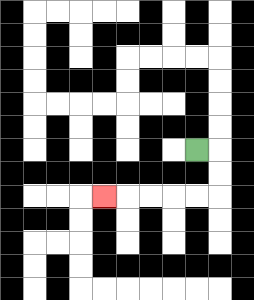{'start': '[8, 6]', 'end': '[4, 8]', 'path_directions': 'R,D,D,L,L,L,L,L', 'path_coordinates': '[[8, 6], [9, 6], [9, 7], [9, 8], [8, 8], [7, 8], [6, 8], [5, 8], [4, 8]]'}